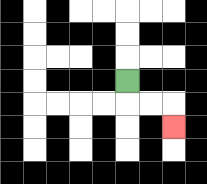{'start': '[5, 3]', 'end': '[7, 5]', 'path_directions': 'D,R,R,D', 'path_coordinates': '[[5, 3], [5, 4], [6, 4], [7, 4], [7, 5]]'}